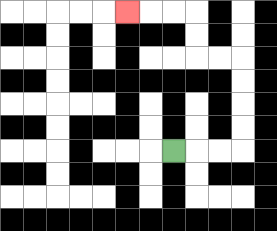{'start': '[7, 6]', 'end': '[5, 0]', 'path_directions': 'R,R,R,U,U,U,U,L,L,U,U,L,L,L', 'path_coordinates': '[[7, 6], [8, 6], [9, 6], [10, 6], [10, 5], [10, 4], [10, 3], [10, 2], [9, 2], [8, 2], [8, 1], [8, 0], [7, 0], [6, 0], [5, 0]]'}